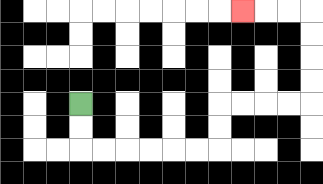{'start': '[3, 4]', 'end': '[10, 0]', 'path_directions': 'D,D,R,R,R,R,R,R,U,U,R,R,R,R,U,U,U,U,L,L,L', 'path_coordinates': '[[3, 4], [3, 5], [3, 6], [4, 6], [5, 6], [6, 6], [7, 6], [8, 6], [9, 6], [9, 5], [9, 4], [10, 4], [11, 4], [12, 4], [13, 4], [13, 3], [13, 2], [13, 1], [13, 0], [12, 0], [11, 0], [10, 0]]'}